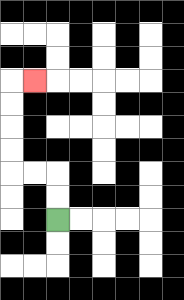{'start': '[2, 9]', 'end': '[1, 3]', 'path_directions': 'U,U,L,L,U,U,U,U,R', 'path_coordinates': '[[2, 9], [2, 8], [2, 7], [1, 7], [0, 7], [0, 6], [0, 5], [0, 4], [0, 3], [1, 3]]'}